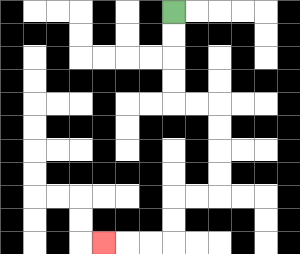{'start': '[7, 0]', 'end': '[4, 10]', 'path_directions': 'D,D,D,D,R,R,D,D,D,D,L,L,D,D,L,L,L', 'path_coordinates': '[[7, 0], [7, 1], [7, 2], [7, 3], [7, 4], [8, 4], [9, 4], [9, 5], [9, 6], [9, 7], [9, 8], [8, 8], [7, 8], [7, 9], [7, 10], [6, 10], [5, 10], [4, 10]]'}